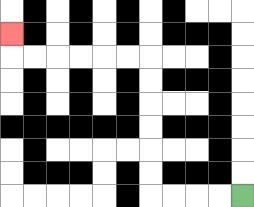{'start': '[10, 8]', 'end': '[0, 1]', 'path_directions': 'L,L,L,L,U,U,U,U,U,U,L,L,L,L,L,L,U', 'path_coordinates': '[[10, 8], [9, 8], [8, 8], [7, 8], [6, 8], [6, 7], [6, 6], [6, 5], [6, 4], [6, 3], [6, 2], [5, 2], [4, 2], [3, 2], [2, 2], [1, 2], [0, 2], [0, 1]]'}